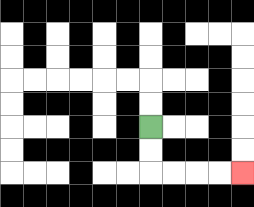{'start': '[6, 5]', 'end': '[10, 7]', 'path_directions': 'D,D,R,R,R,R', 'path_coordinates': '[[6, 5], [6, 6], [6, 7], [7, 7], [8, 7], [9, 7], [10, 7]]'}